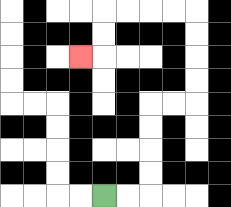{'start': '[4, 8]', 'end': '[3, 2]', 'path_directions': 'R,R,U,U,U,U,R,R,U,U,U,U,L,L,L,L,D,D,L', 'path_coordinates': '[[4, 8], [5, 8], [6, 8], [6, 7], [6, 6], [6, 5], [6, 4], [7, 4], [8, 4], [8, 3], [8, 2], [8, 1], [8, 0], [7, 0], [6, 0], [5, 0], [4, 0], [4, 1], [4, 2], [3, 2]]'}